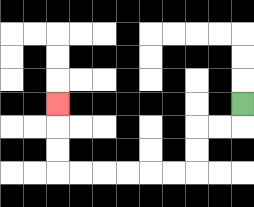{'start': '[10, 4]', 'end': '[2, 4]', 'path_directions': 'D,L,L,D,D,L,L,L,L,L,L,U,U,U', 'path_coordinates': '[[10, 4], [10, 5], [9, 5], [8, 5], [8, 6], [8, 7], [7, 7], [6, 7], [5, 7], [4, 7], [3, 7], [2, 7], [2, 6], [2, 5], [2, 4]]'}